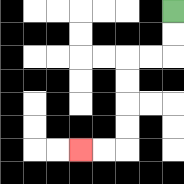{'start': '[7, 0]', 'end': '[3, 6]', 'path_directions': 'D,D,L,L,D,D,D,D,L,L', 'path_coordinates': '[[7, 0], [7, 1], [7, 2], [6, 2], [5, 2], [5, 3], [5, 4], [5, 5], [5, 6], [4, 6], [3, 6]]'}